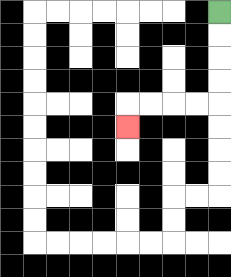{'start': '[9, 0]', 'end': '[5, 5]', 'path_directions': 'D,D,D,D,L,L,L,L,D', 'path_coordinates': '[[9, 0], [9, 1], [9, 2], [9, 3], [9, 4], [8, 4], [7, 4], [6, 4], [5, 4], [5, 5]]'}